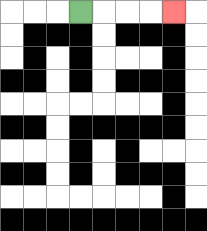{'start': '[3, 0]', 'end': '[7, 0]', 'path_directions': 'R,R,R,R', 'path_coordinates': '[[3, 0], [4, 0], [5, 0], [6, 0], [7, 0]]'}